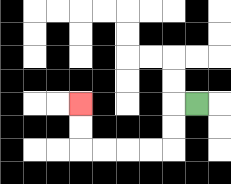{'start': '[8, 4]', 'end': '[3, 4]', 'path_directions': 'L,D,D,L,L,L,L,U,U', 'path_coordinates': '[[8, 4], [7, 4], [7, 5], [7, 6], [6, 6], [5, 6], [4, 6], [3, 6], [3, 5], [3, 4]]'}